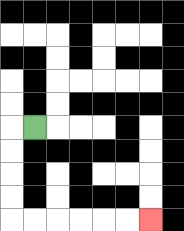{'start': '[1, 5]', 'end': '[6, 9]', 'path_directions': 'L,D,D,D,D,R,R,R,R,R,R', 'path_coordinates': '[[1, 5], [0, 5], [0, 6], [0, 7], [0, 8], [0, 9], [1, 9], [2, 9], [3, 9], [4, 9], [5, 9], [6, 9]]'}